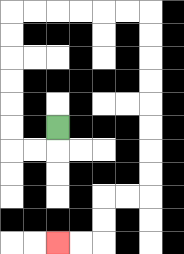{'start': '[2, 5]', 'end': '[2, 10]', 'path_directions': 'D,L,L,U,U,U,U,U,U,R,R,R,R,R,R,D,D,D,D,D,D,D,D,L,L,D,D,L,L', 'path_coordinates': '[[2, 5], [2, 6], [1, 6], [0, 6], [0, 5], [0, 4], [0, 3], [0, 2], [0, 1], [0, 0], [1, 0], [2, 0], [3, 0], [4, 0], [5, 0], [6, 0], [6, 1], [6, 2], [6, 3], [6, 4], [6, 5], [6, 6], [6, 7], [6, 8], [5, 8], [4, 8], [4, 9], [4, 10], [3, 10], [2, 10]]'}